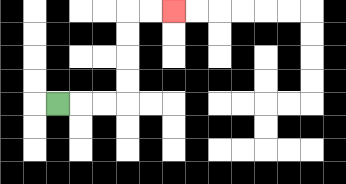{'start': '[2, 4]', 'end': '[7, 0]', 'path_directions': 'R,R,R,U,U,U,U,R,R', 'path_coordinates': '[[2, 4], [3, 4], [4, 4], [5, 4], [5, 3], [5, 2], [5, 1], [5, 0], [6, 0], [7, 0]]'}